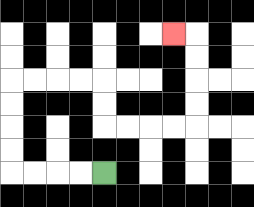{'start': '[4, 7]', 'end': '[7, 1]', 'path_directions': 'L,L,L,L,U,U,U,U,R,R,R,R,D,D,R,R,R,R,U,U,U,U,L', 'path_coordinates': '[[4, 7], [3, 7], [2, 7], [1, 7], [0, 7], [0, 6], [0, 5], [0, 4], [0, 3], [1, 3], [2, 3], [3, 3], [4, 3], [4, 4], [4, 5], [5, 5], [6, 5], [7, 5], [8, 5], [8, 4], [8, 3], [8, 2], [8, 1], [7, 1]]'}